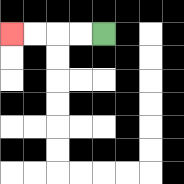{'start': '[4, 1]', 'end': '[0, 1]', 'path_directions': 'L,L,L,L', 'path_coordinates': '[[4, 1], [3, 1], [2, 1], [1, 1], [0, 1]]'}